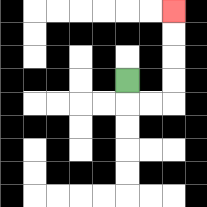{'start': '[5, 3]', 'end': '[7, 0]', 'path_directions': 'D,R,R,U,U,U,U', 'path_coordinates': '[[5, 3], [5, 4], [6, 4], [7, 4], [7, 3], [7, 2], [7, 1], [7, 0]]'}